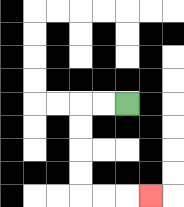{'start': '[5, 4]', 'end': '[6, 8]', 'path_directions': 'L,L,D,D,D,D,R,R,R', 'path_coordinates': '[[5, 4], [4, 4], [3, 4], [3, 5], [3, 6], [3, 7], [3, 8], [4, 8], [5, 8], [6, 8]]'}